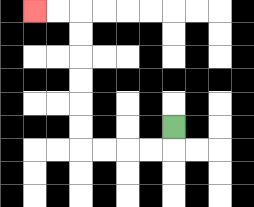{'start': '[7, 5]', 'end': '[1, 0]', 'path_directions': 'D,L,L,L,L,U,U,U,U,U,U,L,L', 'path_coordinates': '[[7, 5], [7, 6], [6, 6], [5, 6], [4, 6], [3, 6], [3, 5], [3, 4], [3, 3], [3, 2], [3, 1], [3, 0], [2, 0], [1, 0]]'}